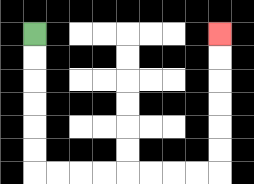{'start': '[1, 1]', 'end': '[9, 1]', 'path_directions': 'D,D,D,D,D,D,R,R,R,R,R,R,R,R,U,U,U,U,U,U', 'path_coordinates': '[[1, 1], [1, 2], [1, 3], [1, 4], [1, 5], [1, 6], [1, 7], [2, 7], [3, 7], [4, 7], [5, 7], [6, 7], [7, 7], [8, 7], [9, 7], [9, 6], [9, 5], [9, 4], [9, 3], [9, 2], [9, 1]]'}